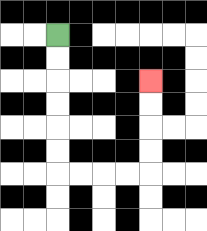{'start': '[2, 1]', 'end': '[6, 3]', 'path_directions': 'D,D,D,D,D,D,R,R,R,R,U,U,U,U', 'path_coordinates': '[[2, 1], [2, 2], [2, 3], [2, 4], [2, 5], [2, 6], [2, 7], [3, 7], [4, 7], [5, 7], [6, 7], [6, 6], [6, 5], [6, 4], [6, 3]]'}